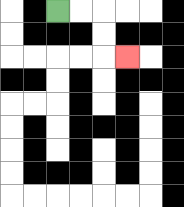{'start': '[2, 0]', 'end': '[5, 2]', 'path_directions': 'R,R,D,D,R', 'path_coordinates': '[[2, 0], [3, 0], [4, 0], [4, 1], [4, 2], [5, 2]]'}